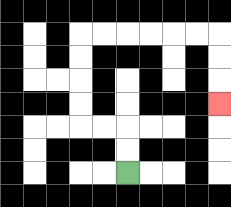{'start': '[5, 7]', 'end': '[9, 4]', 'path_directions': 'U,U,L,L,U,U,U,U,R,R,R,R,R,R,D,D,D', 'path_coordinates': '[[5, 7], [5, 6], [5, 5], [4, 5], [3, 5], [3, 4], [3, 3], [3, 2], [3, 1], [4, 1], [5, 1], [6, 1], [7, 1], [8, 1], [9, 1], [9, 2], [9, 3], [9, 4]]'}